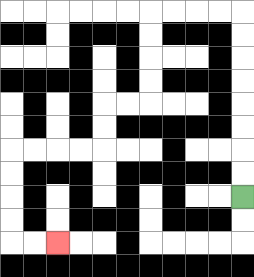{'start': '[10, 8]', 'end': '[2, 10]', 'path_directions': 'U,U,U,U,U,U,U,U,L,L,L,L,D,D,D,D,L,L,D,D,L,L,L,L,D,D,D,D,R,R', 'path_coordinates': '[[10, 8], [10, 7], [10, 6], [10, 5], [10, 4], [10, 3], [10, 2], [10, 1], [10, 0], [9, 0], [8, 0], [7, 0], [6, 0], [6, 1], [6, 2], [6, 3], [6, 4], [5, 4], [4, 4], [4, 5], [4, 6], [3, 6], [2, 6], [1, 6], [0, 6], [0, 7], [0, 8], [0, 9], [0, 10], [1, 10], [2, 10]]'}